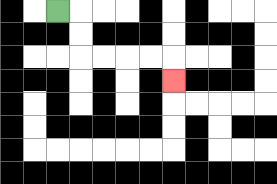{'start': '[2, 0]', 'end': '[7, 3]', 'path_directions': 'R,D,D,R,R,R,R,D', 'path_coordinates': '[[2, 0], [3, 0], [3, 1], [3, 2], [4, 2], [5, 2], [6, 2], [7, 2], [7, 3]]'}